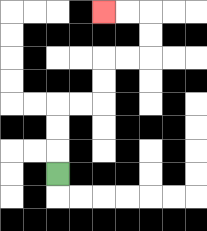{'start': '[2, 7]', 'end': '[4, 0]', 'path_directions': 'U,U,U,R,R,U,U,R,R,U,U,L,L', 'path_coordinates': '[[2, 7], [2, 6], [2, 5], [2, 4], [3, 4], [4, 4], [4, 3], [4, 2], [5, 2], [6, 2], [6, 1], [6, 0], [5, 0], [4, 0]]'}